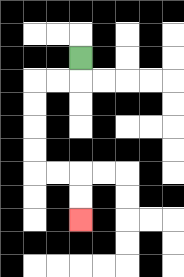{'start': '[3, 2]', 'end': '[3, 9]', 'path_directions': 'D,L,L,D,D,D,D,R,R,D,D', 'path_coordinates': '[[3, 2], [3, 3], [2, 3], [1, 3], [1, 4], [1, 5], [1, 6], [1, 7], [2, 7], [3, 7], [3, 8], [3, 9]]'}